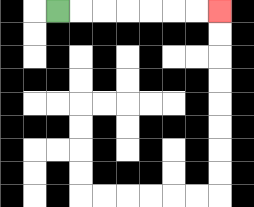{'start': '[2, 0]', 'end': '[9, 0]', 'path_directions': 'R,R,R,R,R,R,R', 'path_coordinates': '[[2, 0], [3, 0], [4, 0], [5, 0], [6, 0], [7, 0], [8, 0], [9, 0]]'}